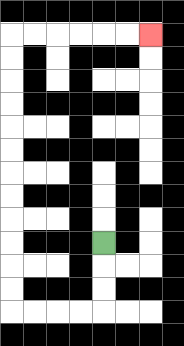{'start': '[4, 10]', 'end': '[6, 1]', 'path_directions': 'D,D,D,L,L,L,L,U,U,U,U,U,U,U,U,U,U,U,U,R,R,R,R,R,R', 'path_coordinates': '[[4, 10], [4, 11], [4, 12], [4, 13], [3, 13], [2, 13], [1, 13], [0, 13], [0, 12], [0, 11], [0, 10], [0, 9], [0, 8], [0, 7], [0, 6], [0, 5], [0, 4], [0, 3], [0, 2], [0, 1], [1, 1], [2, 1], [3, 1], [4, 1], [5, 1], [6, 1]]'}